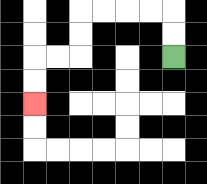{'start': '[7, 2]', 'end': '[1, 4]', 'path_directions': 'U,U,L,L,L,L,D,D,L,L,D,D', 'path_coordinates': '[[7, 2], [7, 1], [7, 0], [6, 0], [5, 0], [4, 0], [3, 0], [3, 1], [3, 2], [2, 2], [1, 2], [1, 3], [1, 4]]'}